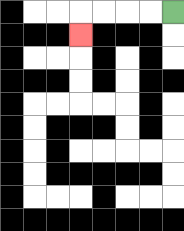{'start': '[7, 0]', 'end': '[3, 1]', 'path_directions': 'L,L,L,L,D', 'path_coordinates': '[[7, 0], [6, 0], [5, 0], [4, 0], [3, 0], [3, 1]]'}